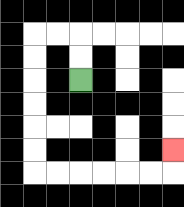{'start': '[3, 3]', 'end': '[7, 6]', 'path_directions': 'U,U,L,L,D,D,D,D,D,D,R,R,R,R,R,R,U', 'path_coordinates': '[[3, 3], [3, 2], [3, 1], [2, 1], [1, 1], [1, 2], [1, 3], [1, 4], [1, 5], [1, 6], [1, 7], [2, 7], [3, 7], [4, 7], [5, 7], [6, 7], [7, 7], [7, 6]]'}